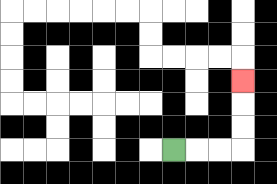{'start': '[7, 6]', 'end': '[10, 3]', 'path_directions': 'R,R,R,U,U,U', 'path_coordinates': '[[7, 6], [8, 6], [9, 6], [10, 6], [10, 5], [10, 4], [10, 3]]'}